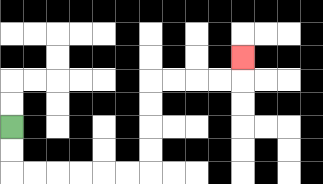{'start': '[0, 5]', 'end': '[10, 2]', 'path_directions': 'D,D,R,R,R,R,R,R,U,U,U,U,R,R,R,R,U', 'path_coordinates': '[[0, 5], [0, 6], [0, 7], [1, 7], [2, 7], [3, 7], [4, 7], [5, 7], [6, 7], [6, 6], [6, 5], [6, 4], [6, 3], [7, 3], [8, 3], [9, 3], [10, 3], [10, 2]]'}